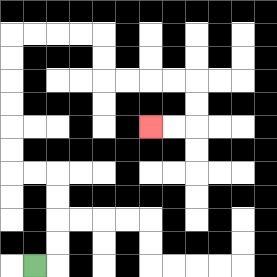{'start': '[1, 11]', 'end': '[6, 5]', 'path_directions': 'R,U,U,U,U,L,L,U,U,U,U,U,U,R,R,R,R,D,D,R,R,R,R,D,D,L,L', 'path_coordinates': '[[1, 11], [2, 11], [2, 10], [2, 9], [2, 8], [2, 7], [1, 7], [0, 7], [0, 6], [0, 5], [0, 4], [0, 3], [0, 2], [0, 1], [1, 1], [2, 1], [3, 1], [4, 1], [4, 2], [4, 3], [5, 3], [6, 3], [7, 3], [8, 3], [8, 4], [8, 5], [7, 5], [6, 5]]'}